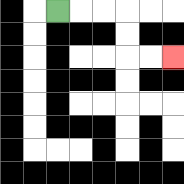{'start': '[2, 0]', 'end': '[7, 2]', 'path_directions': 'R,R,R,D,D,R,R', 'path_coordinates': '[[2, 0], [3, 0], [4, 0], [5, 0], [5, 1], [5, 2], [6, 2], [7, 2]]'}